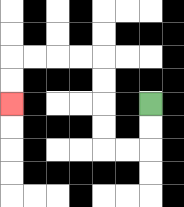{'start': '[6, 4]', 'end': '[0, 4]', 'path_directions': 'D,D,L,L,U,U,U,U,L,L,L,L,D,D', 'path_coordinates': '[[6, 4], [6, 5], [6, 6], [5, 6], [4, 6], [4, 5], [4, 4], [4, 3], [4, 2], [3, 2], [2, 2], [1, 2], [0, 2], [0, 3], [0, 4]]'}